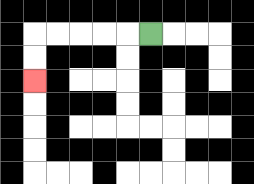{'start': '[6, 1]', 'end': '[1, 3]', 'path_directions': 'L,L,L,L,L,D,D', 'path_coordinates': '[[6, 1], [5, 1], [4, 1], [3, 1], [2, 1], [1, 1], [1, 2], [1, 3]]'}